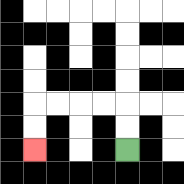{'start': '[5, 6]', 'end': '[1, 6]', 'path_directions': 'U,U,L,L,L,L,D,D', 'path_coordinates': '[[5, 6], [5, 5], [5, 4], [4, 4], [3, 4], [2, 4], [1, 4], [1, 5], [1, 6]]'}